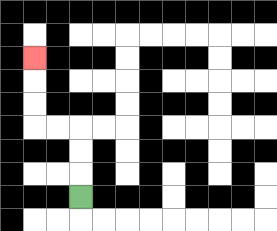{'start': '[3, 8]', 'end': '[1, 2]', 'path_directions': 'U,U,U,L,L,U,U,U', 'path_coordinates': '[[3, 8], [3, 7], [3, 6], [3, 5], [2, 5], [1, 5], [1, 4], [1, 3], [1, 2]]'}